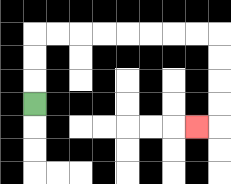{'start': '[1, 4]', 'end': '[8, 5]', 'path_directions': 'U,U,U,R,R,R,R,R,R,R,R,D,D,D,D,L', 'path_coordinates': '[[1, 4], [1, 3], [1, 2], [1, 1], [2, 1], [3, 1], [4, 1], [5, 1], [6, 1], [7, 1], [8, 1], [9, 1], [9, 2], [9, 3], [9, 4], [9, 5], [8, 5]]'}